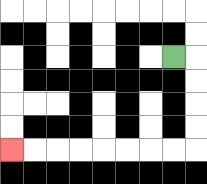{'start': '[7, 2]', 'end': '[0, 6]', 'path_directions': 'R,D,D,D,D,L,L,L,L,L,L,L,L', 'path_coordinates': '[[7, 2], [8, 2], [8, 3], [8, 4], [8, 5], [8, 6], [7, 6], [6, 6], [5, 6], [4, 6], [3, 6], [2, 6], [1, 6], [0, 6]]'}